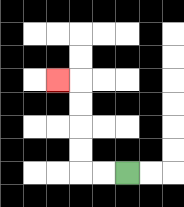{'start': '[5, 7]', 'end': '[2, 3]', 'path_directions': 'L,L,U,U,U,U,L', 'path_coordinates': '[[5, 7], [4, 7], [3, 7], [3, 6], [3, 5], [3, 4], [3, 3], [2, 3]]'}